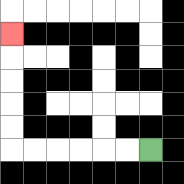{'start': '[6, 6]', 'end': '[0, 1]', 'path_directions': 'L,L,L,L,L,L,U,U,U,U,U', 'path_coordinates': '[[6, 6], [5, 6], [4, 6], [3, 6], [2, 6], [1, 6], [0, 6], [0, 5], [0, 4], [0, 3], [0, 2], [0, 1]]'}